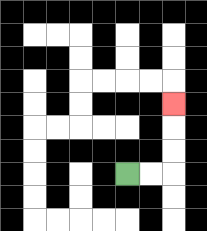{'start': '[5, 7]', 'end': '[7, 4]', 'path_directions': 'R,R,U,U,U', 'path_coordinates': '[[5, 7], [6, 7], [7, 7], [7, 6], [7, 5], [7, 4]]'}